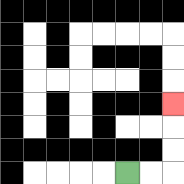{'start': '[5, 7]', 'end': '[7, 4]', 'path_directions': 'R,R,U,U,U', 'path_coordinates': '[[5, 7], [6, 7], [7, 7], [7, 6], [7, 5], [7, 4]]'}